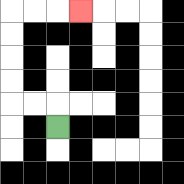{'start': '[2, 5]', 'end': '[3, 0]', 'path_directions': 'U,L,L,U,U,U,U,R,R,R', 'path_coordinates': '[[2, 5], [2, 4], [1, 4], [0, 4], [0, 3], [0, 2], [0, 1], [0, 0], [1, 0], [2, 0], [3, 0]]'}